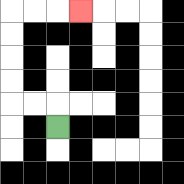{'start': '[2, 5]', 'end': '[3, 0]', 'path_directions': 'U,L,L,U,U,U,U,R,R,R', 'path_coordinates': '[[2, 5], [2, 4], [1, 4], [0, 4], [0, 3], [0, 2], [0, 1], [0, 0], [1, 0], [2, 0], [3, 0]]'}